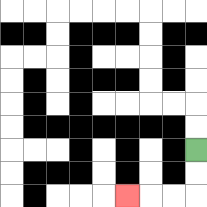{'start': '[8, 6]', 'end': '[5, 8]', 'path_directions': 'D,D,L,L,L', 'path_coordinates': '[[8, 6], [8, 7], [8, 8], [7, 8], [6, 8], [5, 8]]'}